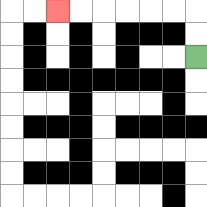{'start': '[8, 2]', 'end': '[2, 0]', 'path_directions': 'U,U,L,L,L,L,L,L', 'path_coordinates': '[[8, 2], [8, 1], [8, 0], [7, 0], [6, 0], [5, 0], [4, 0], [3, 0], [2, 0]]'}